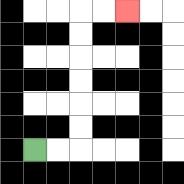{'start': '[1, 6]', 'end': '[5, 0]', 'path_directions': 'R,R,U,U,U,U,U,U,R,R', 'path_coordinates': '[[1, 6], [2, 6], [3, 6], [3, 5], [3, 4], [3, 3], [3, 2], [3, 1], [3, 0], [4, 0], [5, 0]]'}